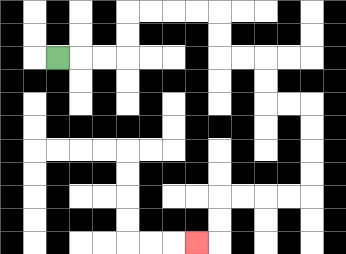{'start': '[2, 2]', 'end': '[8, 10]', 'path_directions': 'R,R,R,U,U,R,R,R,R,D,D,R,R,D,D,R,R,D,D,D,D,L,L,L,L,D,D,L', 'path_coordinates': '[[2, 2], [3, 2], [4, 2], [5, 2], [5, 1], [5, 0], [6, 0], [7, 0], [8, 0], [9, 0], [9, 1], [9, 2], [10, 2], [11, 2], [11, 3], [11, 4], [12, 4], [13, 4], [13, 5], [13, 6], [13, 7], [13, 8], [12, 8], [11, 8], [10, 8], [9, 8], [9, 9], [9, 10], [8, 10]]'}